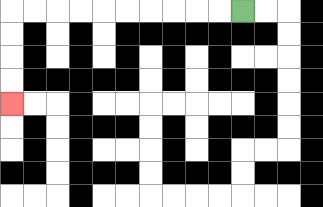{'start': '[10, 0]', 'end': '[0, 4]', 'path_directions': 'L,L,L,L,L,L,L,L,L,L,D,D,D,D', 'path_coordinates': '[[10, 0], [9, 0], [8, 0], [7, 0], [6, 0], [5, 0], [4, 0], [3, 0], [2, 0], [1, 0], [0, 0], [0, 1], [0, 2], [0, 3], [0, 4]]'}